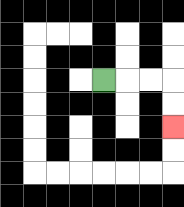{'start': '[4, 3]', 'end': '[7, 5]', 'path_directions': 'R,R,R,D,D', 'path_coordinates': '[[4, 3], [5, 3], [6, 3], [7, 3], [7, 4], [7, 5]]'}